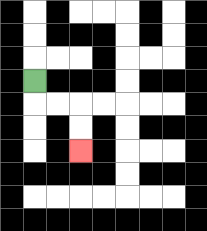{'start': '[1, 3]', 'end': '[3, 6]', 'path_directions': 'D,R,R,D,D', 'path_coordinates': '[[1, 3], [1, 4], [2, 4], [3, 4], [3, 5], [3, 6]]'}